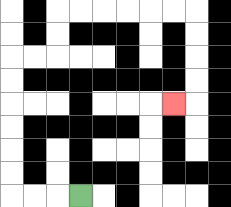{'start': '[3, 8]', 'end': '[7, 4]', 'path_directions': 'L,L,L,U,U,U,U,U,U,R,R,U,U,R,R,R,R,R,R,D,D,D,D,L', 'path_coordinates': '[[3, 8], [2, 8], [1, 8], [0, 8], [0, 7], [0, 6], [0, 5], [0, 4], [0, 3], [0, 2], [1, 2], [2, 2], [2, 1], [2, 0], [3, 0], [4, 0], [5, 0], [6, 0], [7, 0], [8, 0], [8, 1], [8, 2], [8, 3], [8, 4], [7, 4]]'}